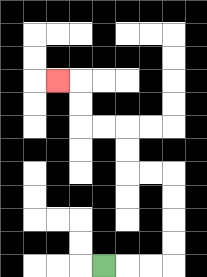{'start': '[4, 11]', 'end': '[2, 3]', 'path_directions': 'R,R,R,U,U,U,U,L,L,U,U,L,L,U,U,L', 'path_coordinates': '[[4, 11], [5, 11], [6, 11], [7, 11], [7, 10], [7, 9], [7, 8], [7, 7], [6, 7], [5, 7], [5, 6], [5, 5], [4, 5], [3, 5], [3, 4], [3, 3], [2, 3]]'}